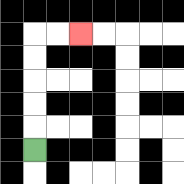{'start': '[1, 6]', 'end': '[3, 1]', 'path_directions': 'U,U,U,U,U,R,R', 'path_coordinates': '[[1, 6], [1, 5], [1, 4], [1, 3], [1, 2], [1, 1], [2, 1], [3, 1]]'}